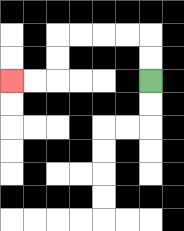{'start': '[6, 3]', 'end': '[0, 3]', 'path_directions': 'U,U,L,L,L,L,D,D,L,L', 'path_coordinates': '[[6, 3], [6, 2], [6, 1], [5, 1], [4, 1], [3, 1], [2, 1], [2, 2], [2, 3], [1, 3], [0, 3]]'}